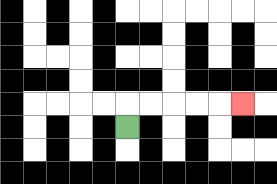{'start': '[5, 5]', 'end': '[10, 4]', 'path_directions': 'U,R,R,R,R,R', 'path_coordinates': '[[5, 5], [5, 4], [6, 4], [7, 4], [8, 4], [9, 4], [10, 4]]'}